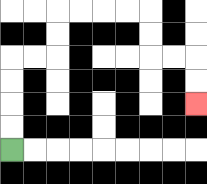{'start': '[0, 6]', 'end': '[8, 4]', 'path_directions': 'U,U,U,U,R,R,U,U,R,R,R,R,D,D,R,R,D,D', 'path_coordinates': '[[0, 6], [0, 5], [0, 4], [0, 3], [0, 2], [1, 2], [2, 2], [2, 1], [2, 0], [3, 0], [4, 0], [5, 0], [6, 0], [6, 1], [6, 2], [7, 2], [8, 2], [8, 3], [8, 4]]'}